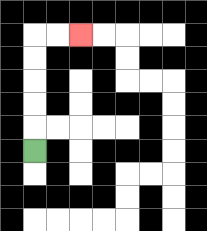{'start': '[1, 6]', 'end': '[3, 1]', 'path_directions': 'U,U,U,U,U,R,R', 'path_coordinates': '[[1, 6], [1, 5], [1, 4], [1, 3], [1, 2], [1, 1], [2, 1], [3, 1]]'}